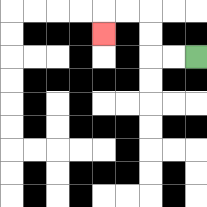{'start': '[8, 2]', 'end': '[4, 1]', 'path_directions': 'L,L,U,U,L,L,D', 'path_coordinates': '[[8, 2], [7, 2], [6, 2], [6, 1], [6, 0], [5, 0], [4, 0], [4, 1]]'}